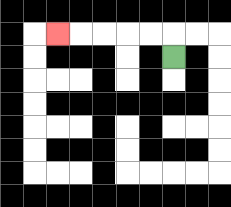{'start': '[7, 2]', 'end': '[2, 1]', 'path_directions': 'U,L,L,L,L,L', 'path_coordinates': '[[7, 2], [7, 1], [6, 1], [5, 1], [4, 1], [3, 1], [2, 1]]'}